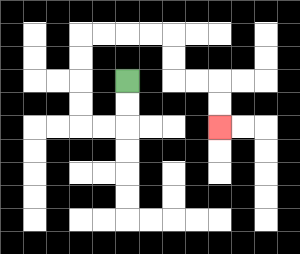{'start': '[5, 3]', 'end': '[9, 5]', 'path_directions': 'D,D,L,L,U,U,U,U,R,R,R,R,D,D,R,R,D,D', 'path_coordinates': '[[5, 3], [5, 4], [5, 5], [4, 5], [3, 5], [3, 4], [3, 3], [3, 2], [3, 1], [4, 1], [5, 1], [6, 1], [7, 1], [7, 2], [7, 3], [8, 3], [9, 3], [9, 4], [9, 5]]'}